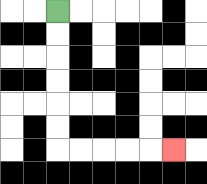{'start': '[2, 0]', 'end': '[7, 6]', 'path_directions': 'D,D,D,D,D,D,R,R,R,R,R', 'path_coordinates': '[[2, 0], [2, 1], [2, 2], [2, 3], [2, 4], [2, 5], [2, 6], [3, 6], [4, 6], [5, 6], [6, 6], [7, 6]]'}